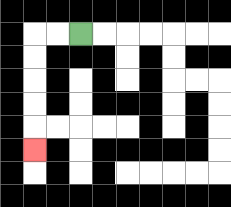{'start': '[3, 1]', 'end': '[1, 6]', 'path_directions': 'L,L,D,D,D,D,D', 'path_coordinates': '[[3, 1], [2, 1], [1, 1], [1, 2], [1, 3], [1, 4], [1, 5], [1, 6]]'}